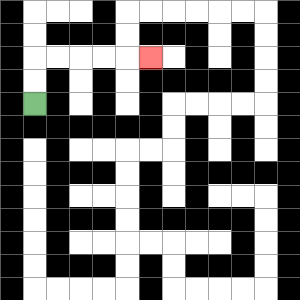{'start': '[1, 4]', 'end': '[6, 2]', 'path_directions': 'U,U,R,R,R,R,R', 'path_coordinates': '[[1, 4], [1, 3], [1, 2], [2, 2], [3, 2], [4, 2], [5, 2], [6, 2]]'}